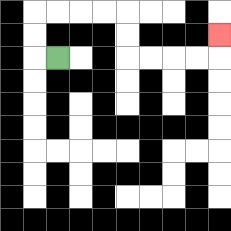{'start': '[2, 2]', 'end': '[9, 1]', 'path_directions': 'L,U,U,R,R,R,R,D,D,R,R,R,R,U', 'path_coordinates': '[[2, 2], [1, 2], [1, 1], [1, 0], [2, 0], [3, 0], [4, 0], [5, 0], [5, 1], [5, 2], [6, 2], [7, 2], [8, 2], [9, 2], [9, 1]]'}